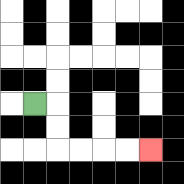{'start': '[1, 4]', 'end': '[6, 6]', 'path_directions': 'R,D,D,R,R,R,R', 'path_coordinates': '[[1, 4], [2, 4], [2, 5], [2, 6], [3, 6], [4, 6], [5, 6], [6, 6]]'}